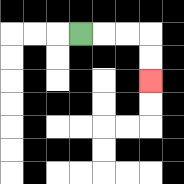{'start': '[3, 1]', 'end': '[6, 3]', 'path_directions': 'R,R,R,D,D', 'path_coordinates': '[[3, 1], [4, 1], [5, 1], [6, 1], [6, 2], [6, 3]]'}